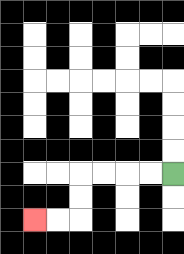{'start': '[7, 7]', 'end': '[1, 9]', 'path_directions': 'L,L,L,L,D,D,L,L', 'path_coordinates': '[[7, 7], [6, 7], [5, 7], [4, 7], [3, 7], [3, 8], [3, 9], [2, 9], [1, 9]]'}